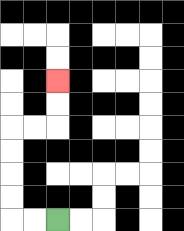{'start': '[2, 9]', 'end': '[2, 3]', 'path_directions': 'L,L,U,U,U,U,R,R,U,U', 'path_coordinates': '[[2, 9], [1, 9], [0, 9], [0, 8], [0, 7], [0, 6], [0, 5], [1, 5], [2, 5], [2, 4], [2, 3]]'}